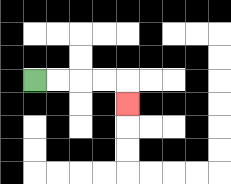{'start': '[1, 3]', 'end': '[5, 4]', 'path_directions': 'R,R,R,R,D', 'path_coordinates': '[[1, 3], [2, 3], [3, 3], [4, 3], [5, 3], [5, 4]]'}